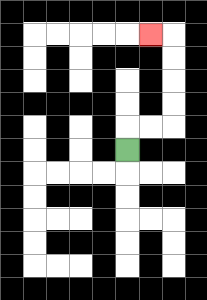{'start': '[5, 6]', 'end': '[6, 1]', 'path_directions': 'U,R,R,U,U,U,U,L', 'path_coordinates': '[[5, 6], [5, 5], [6, 5], [7, 5], [7, 4], [7, 3], [7, 2], [7, 1], [6, 1]]'}